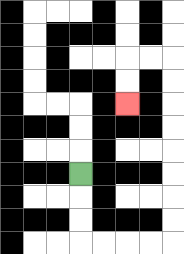{'start': '[3, 7]', 'end': '[5, 4]', 'path_directions': 'D,D,D,R,R,R,R,U,U,U,U,U,U,U,U,L,L,D,D', 'path_coordinates': '[[3, 7], [3, 8], [3, 9], [3, 10], [4, 10], [5, 10], [6, 10], [7, 10], [7, 9], [7, 8], [7, 7], [7, 6], [7, 5], [7, 4], [7, 3], [7, 2], [6, 2], [5, 2], [5, 3], [5, 4]]'}